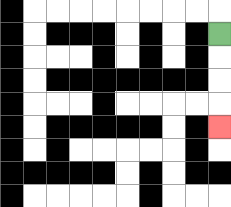{'start': '[9, 1]', 'end': '[9, 5]', 'path_directions': 'D,D,D,D', 'path_coordinates': '[[9, 1], [9, 2], [9, 3], [9, 4], [9, 5]]'}